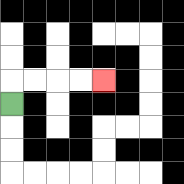{'start': '[0, 4]', 'end': '[4, 3]', 'path_directions': 'U,R,R,R,R', 'path_coordinates': '[[0, 4], [0, 3], [1, 3], [2, 3], [3, 3], [4, 3]]'}